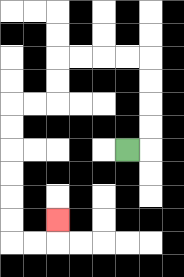{'start': '[5, 6]', 'end': '[2, 9]', 'path_directions': 'R,U,U,U,U,L,L,L,L,D,D,L,L,D,D,D,D,D,D,R,R,U', 'path_coordinates': '[[5, 6], [6, 6], [6, 5], [6, 4], [6, 3], [6, 2], [5, 2], [4, 2], [3, 2], [2, 2], [2, 3], [2, 4], [1, 4], [0, 4], [0, 5], [0, 6], [0, 7], [0, 8], [0, 9], [0, 10], [1, 10], [2, 10], [2, 9]]'}